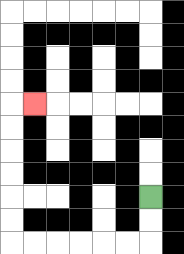{'start': '[6, 8]', 'end': '[1, 4]', 'path_directions': 'D,D,L,L,L,L,L,L,U,U,U,U,U,U,R', 'path_coordinates': '[[6, 8], [6, 9], [6, 10], [5, 10], [4, 10], [3, 10], [2, 10], [1, 10], [0, 10], [0, 9], [0, 8], [0, 7], [0, 6], [0, 5], [0, 4], [1, 4]]'}